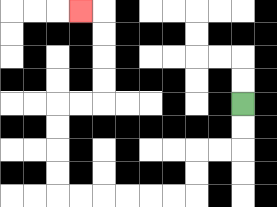{'start': '[10, 4]', 'end': '[3, 0]', 'path_directions': 'D,D,L,L,D,D,L,L,L,L,L,L,U,U,U,U,R,R,U,U,U,U,L', 'path_coordinates': '[[10, 4], [10, 5], [10, 6], [9, 6], [8, 6], [8, 7], [8, 8], [7, 8], [6, 8], [5, 8], [4, 8], [3, 8], [2, 8], [2, 7], [2, 6], [2, 5], [2, 4], [3, 4], [4, 4], [4, 3], [4, 2], [4, 1], [4, 0], [3, 0]]'}